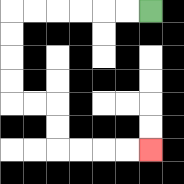{'start': '[6, 0]', 'end': '[6, 6]', 'path_directions': 'L,L,L,L,L,L,D,D,D,D,R,R,D,D,R,R,R,R', 'path_coordinates': '[[6, 0], [5, 0], [4, 0], [3, 0], [2, 0], [1, 0], [0, 0], [0, 1], [0, 2], [0, 3], [0, 4], [1, 4], [2, 4], [2, 5], [2, 6], [3, 6], [4, 6], [5, 6], [6, 6]]'}